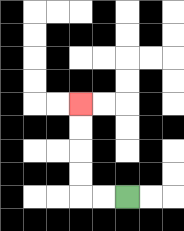{'start': '[5, 8]', 'end': '[3, 4]', 'path_directions': 'L,L,U,U,U,U', 'path_coordinates': '[[5, 8], [4, 8], [3, 8], [3, 7], [3, 6], [3, 5], [3, 4]]'}